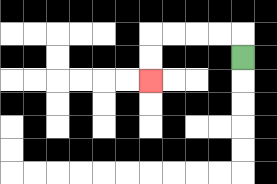{'start': '[10, 2]', 'end': '[6, 3]', 'path_directions': 'U,L,L,L,L,D,D', 'path_coordinates': '[[10, 2], [10, 1], [9, 1], [8, 1], [7, 1], [6, 1], [6, 2], [6, 3]]'}